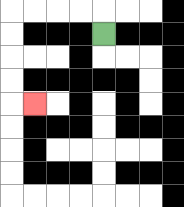{'start': '[4, 1]', 'end': '[1, 4]', 'path_directions': 'U,L,L,L,L,D,D,D,D,R', 'path_coordinates': '[[4, 1], [4, 0], [3, 0], [2, 0], [1, 0], [0, 0], [0, 1], [0, 2], [0, 3], [0, 4], [1, 4]]'}